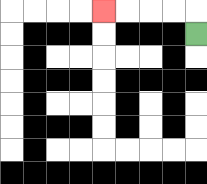{'start': '[8, 1]', 'end': '[4, 0]', 'path_directions': 'U,L,L,L,L', 'path_coordinates': '[[8, 1], [8, 0], [7, 0], [6, 0], [5, 0], [4, 0]]'}